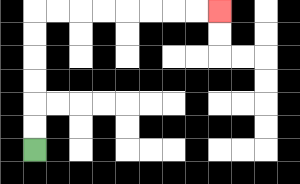{'start': '[1, 6]', 'end': '[9, 0]', 'path_directions': 'U,U,U,U,U,U,R,R,R,R,R,R,R,R', 'path_coordinates': '[[1, 6], [1, 5], [1, 4], [1, 3], [1, 2], [1, 1], [1, 0], [2, 0], [3, 0], [4, 0], [5, 0], [6, 0], [7, 0], [8, 0], [9, 0]]'}